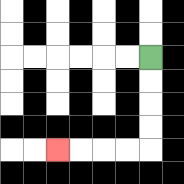{'start': '[6, 2]', 'end': '[2, 6]', 'path_directions': 'D,D,D,D,L,L,L,L', 'path_coordinates': '[[6, 2], [6, 3], [6, 4], [6, 5], [6, 6], [5, 6], [4, 6], [3, 6], [2, 6]]'}